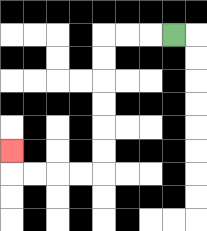{'start': '[7, 1]', 'end': '[0, 6]', 'path_directions': 'L,L,L,D,D,D,D,D,D,L,L,L,L,U', 'path_coordinates': '[[7, 1], [6, 1], [5, 1], [4, 1], [4, 2], [4, 3], [4, 4], [4, 5], [4, 6], [4, 7], [3, 7], [2, 7], [1, 7], [0, 7], [0, 6]]'}